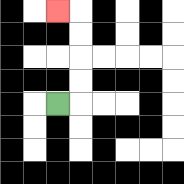{'start': '[2, 4]', 'end': '[2, 0]', 'path_directions': 'R,U,U,U,U,L', 'path_coordinates': '[[2, 4], [3, 4], [3, 3], [3, 2], [3, 1], [3, 0], [2, 0]]'}